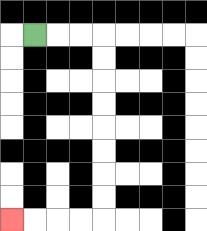{'start': '[1, 1]', 'end': '[0, 9]', 'path_directions': 'R,R,R,D,D,D,D,D,D,D,D,L,L,L,L', 'path_coordinates': '[[1, 1], [2, 1], [3, 1], [4, 1], [4, 2], [4, 3], [4, 4], [4, 5], [4, 6], [4, 7], [4, 8], [4, 9], [3, 9], [2, 9], [1, 9], [0, 9]]'}